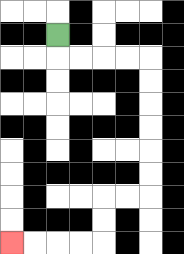{'start': '[2, 1]', 'end': '[0, 10]', 'path_directions': 'D,R,R,R,R,D,D,D,D,D,D,L,L,D,D,L,L,L,L', 'path_coordinates': '[[2, 1], [2, 2], [3, 2], [4, 2], [5, 2], [6, 2], [6, 3], [6, 4], [6, 5], [6, 6], [6, 7], [6, 8], [5, 8], [4, 8], [4, 9], [4, 10], [3, 10], [2, 10], [1, 10], [0, 10]]'}